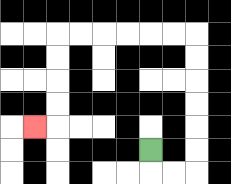{'start': '[6, 6]', 'end': '[1, 5]', 'path_directions': 'D,R,R,U,U,U,U,U,U,L,L,L,L,L,L,D,D,D,D,L', 'path_coordinates': '[[6, 6], [6, 7], [7, 7], [8, 7], [8, 6], [8, 5], [8, 4], [8, 3], [8, 2], [8, 1], [7, 1], [6, 1], [5, 1], [4, 1], [3, 1], [2, 1], [2, 2], [2, 3], [2, 4], [2, 5], [1, 5]]'}